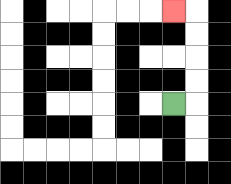{'start': '[7, 4]', 'end': '[7, 0]', 'path_directions': 'R,U,U,U,U,L', 'path_coordinates': '[[7, 4], [8, 4], [8, 3], [8, 2], [8, 1], [8, 0], [7, 0]]'}